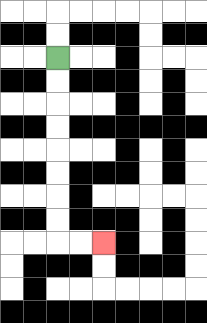{'start': '[2, 2]', 'end': '[4, 10]', 'path_directions': 'D,D,D,D,D,D,D,D,R,R', 'path_coordinates': '[[2, 2], [2, 3], [2, 4], [2, 5], [2, 6], [2, 7], [2, 8], [2, 9], [2, 10], [3, 10], [4, 10]]'}